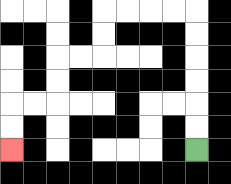{'start': '[8, 6]', 'end': '[0, 6]', 'path_directions': 'U,U,U,U,U,U,L,L,L,L,D,D,L,L,D,D,L,L,D,D', 'path_coordinates': '[[8, 6], [8, 5], [8, 4], [8, 3], [8, 2], [8, 1], [8, 0], [7, 0], [6, 0], [5, 0], [4, 0], [4, 1], [4, 2], [3, 2], [2, 2], [2, 3], [2, 4], [1, 4], [0, 4], [0, 5], [0, 6]]'}